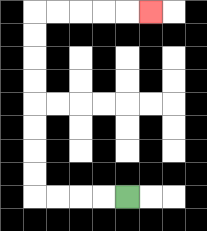{'start': '[5, 8]', 'end': '[6, 0]', 'path_directions': 'L,L,L,L,U,U,U,U,U,U,U,U,R,R,R,R,R', 'path_coordinates': '[[5, 8], [4, 8], [3, 8], [2, 8], [1, 8], [1, 7], [1, 6], [1, 5], [1, 4], [1, 3], [1, 2], [1, 1], [1, 0], [2, 0], [3, 0], [4, 0], [5, 0], [6, 0]]'}